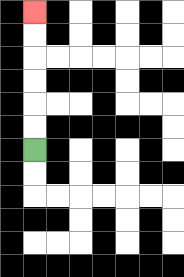{'start': '[1, 6]', 'end': '[1, 0]', 'path_directions': 'U,U,U,U,U,U', 'path_coordinates': '[[1, 6], [1, 5], [1, 4], [1, 3], [1, 2], [1, 1], [1, 0]]'}